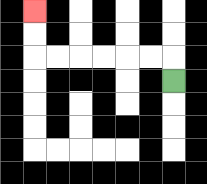{'start': '[7, 3]', 'end': '[1, 0]', 'path_directions': 'U,L,L,L,L,L,L,U,U', 'path_coordinates': '[[7, 3], [7, 2], [6, 2], [5, 2], [4, 2], [3, 2], [2, 2], [1, 2], [1, 1], [1, 0]]'}